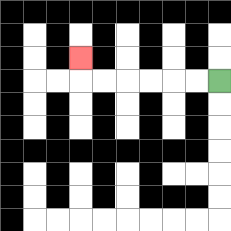{'start': '[9, 3]', 'end': '[3, 2]', 'path_directions': 'L,L,L,L,L,L,U', 'path_coordinates': '[[9, 3], [8, 3], [7, 3], [6, 3], [5, 3], [4, 3], [3, 3], [3, 2]]'}